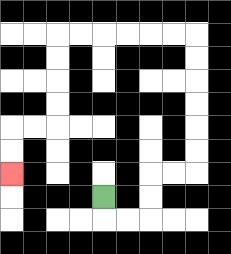{'start': '[4, 8]', 'end': '[0, 7]', 'path_directions': 'D,R,R,U,U,R,R,U,U,U,U,U,U,L,L,L,L,L,L,D,D,D,D,L,L,D,D', 'path_coordinates': '[[4, 8], [4, 9], [5, 9], [6, 9], [6, 8], [6, 7], [7, 7], [8, 7], [8, 6], [8, 5], [8, 4], [8, 3], [8, 2], [8, 1], [7, 1], [6, 1], [5, 1], [4, 1], [3, 1], [2, 1], [2, 2], [2, 3], [2, 4], [2, 5], [1, 5], [0, 5], [0, 6], [0, 7]]'}